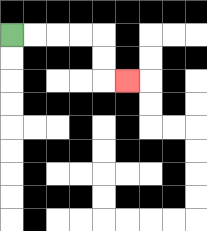{'start': '[0, 1]', 'end': '[5, 3]', 'path_directions': 'R,R,R,R,D,D,R', 'path_coordinates': '[[0, 1], [1, 1], [2, 1], [3, 1], [4, 1], [4, 2], [4, 3], [5, 3]]'}